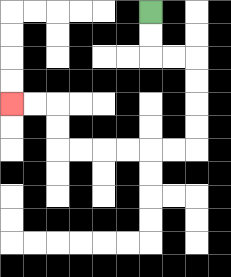{'start': '[6, 0]', 'end': '[0, 4]', 'path_directions': 'D,D,R,R,D,D,D,D,L,L,L,L,L,L,U,U,L,L', 'path_coordinates': '[[6, 0], [6, 1], [6, 2], [7, 2], [8, 2], [8, 3], [8, 4], [8, 5], [8, 6], [7, 6], [6, 6], [5, 6], [4, 6], [3, 6], [2, 6], [2, 5], [2, 4], [1, 4], [0, 4]]'}